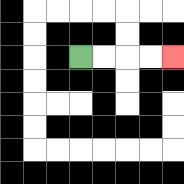{'start': '[3, 2]', 'end': '[7, 2]', 'path_directions': 'R,R,R,R', 'path_coordinates': '[[3, 2], [4, 2], [5, 2], [6, 2], [7, 2]]'}